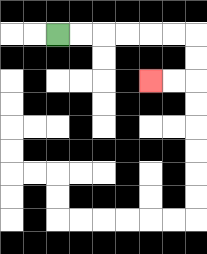{'start': '[2, 1]', 'end': '[6, 3]', 'path_directions': 'R,R,R,R,R,R,D,D,L,L', 'path_coordinates': '[[2, 1], [3, 1], [4, 1], [5, 1], [6, 1], [7, 1], [8, 1], [8, 2], [8, 3], [7, 3], [6, 3]]'}